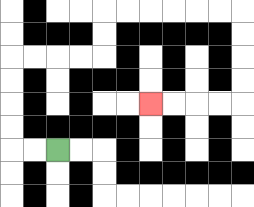{'start': '[2, 6]', 'end': '[6, 4]', 'path_directions': 'L,L,U,U,U,U,R,R,R,R,U,U,R,R,R,R,R,R,D,D,D,D,L,L,L,L', 'path_coordinates': '[[2, 6], [1, 6], [0, 6], [0, 5], [0, 4], [0, 3], [0, 2], [1, 2], [2, 2], [3, 2], [4, 2], [4, 1], [4, 0], [5, 0], [6, 0], [7, 0], [8, 0], [9, 0], [10, 0], [10, 1], [10, 2], [10, 3], [10, 4], [9, 4], [8, 4], [7, 4], [6, 4]]'}